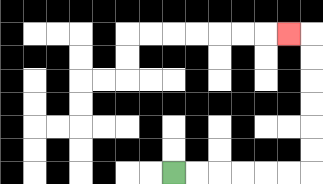{'start': '[7, 7]', 'end': '[12, 1]', 'path_directions': 'R,R,R,R,R,R,U,U,U,U,U,U,L', 'path_coordinates': '[[7, 7], [8, 7], [9, 7], [10, 7], [11, 7], [12, 7], [13, 7], [13, 6], [13, 5], [13, 4], [13, 3], [13, 2], [13, 1], [12, 1]]'}